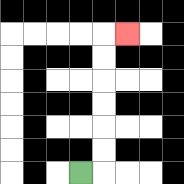{'start': '[3, 7]', 'end': '[5, 1]', 'path_directions': 'R,U,U,U,U,U,U,R', 'path_coordinates': '[[3, 7], [4, 7], [4, 6], [4, 5], [4, 4], [4, 3], [4, 2], [4, 1], [5, 1]]'}